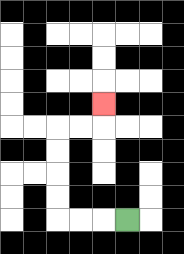{'start': '[5, 9]', 'end': '[4, 4]', 'path_directions': 'L,L,L,U,U,U,U,R,R,U', 'path_coordinates': '[[5, 9], [4, 9], [3, 9], [2, 9], [2, 8], [2, 7], [2, 6], [2, 5], [3, 5], [4, 5], [4, 4]]'}